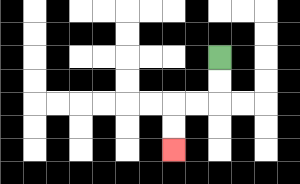{'start': '[9, 2]', 'end': '[7, 6]', 'path_directions': 'D,D,L,L,D,D', 'path_coordinates': '[[9, 2], [9, 3], [9, 4], [8, 4], [7, 4], [7, 5], [7, 6]]'}